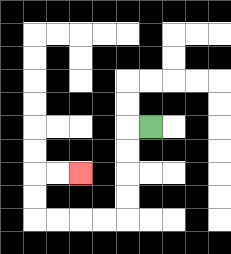{'start': '[6, 5]', 'end': '[3, 7]', 'path_directions': 'L,D,D,D,D,L,L,L,L,U,U,R,R', 'path_coordinates': '[[6, 5], [5, 5], [5, 6], [5, 7], [5, 8], [5, 9], [4, 9], [3, 9], [2, 9], [1, 9], [1, 8], [1, 7], [2, 7], [3, 7]]'}